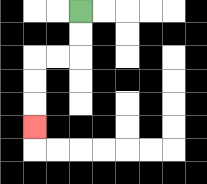{'start': '[3, 0]', 'end': '[1, 5]', 'path_directions': 'D,D,L,L,D,D,D', 'path_coordinates': '[[3, 0], [3, 1], [3, 2], [2, 2], [1, 2], [1, 3], [1, 4], [1, 5]]'}